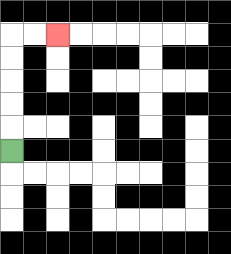{'start': '[0, 6]', 'end': '[2, 1]', 'path_directions': 'U,U,U,U,U,R,R', 'path_coordinates': '[[0, 6], [0, 5], [0, 4], [0, 3], [0, 2], [0, 1], [1, 1], [2, 1]]'}